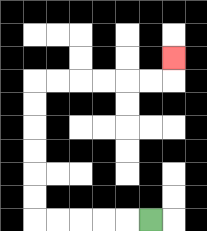{'start': '[6, 9]', 'end': '[7, 2]', 'path_directions': 'L,L,L,L,L,U,U,U,U,U,U,R,R,R,R,R,R,U', 'path_coordinates': '[[6, 9], [5, 9], [4, 9], [3, 9], [2, 9], [1, 9], [1, 8], [1, 7], [1, 6], [1, 5], [1, 4], [1, 3], [2, 3], [3, 3], [4, 3], [5, 3], [6, 3], [7, 3], [7, 2]]'}